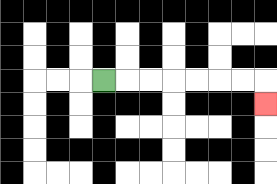{'start': '[4, 3]', 'end': '[11, 4]', 'path_directions': 'R,R,R,R,R,R,R,D', 'path_coordinates': '[[4, 3], [5, 3], [6, 3], [7, 3], [8, 3], [9, 3], [10, 3], [11, 3], [11, 4]]'}